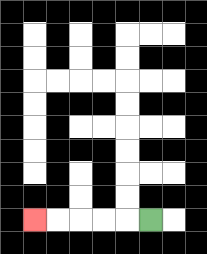{'start': '[6, 9]', 'end': '[1, 9]', 'path_directions': 'L,L,L,L,L', 'path_coordinates': '[[6, 9], [5, 9], [4, 9], [3, 9], [2, 9], [1, 9]]'}